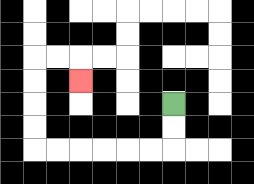{'start': '[7, 4]', 'end': '[3, 3]', 'path_directions': 'D,D,L,L,L,L,L,L,U,U,U,U,R,R,D', 'path_coordinates': '[[7, 4], [7, 5], [7, 6], [6, 6], [5, 6], [4, 6], [3, 6], [2, 6], [1, 6], [1, 5], [1, 4], [1, 3], [1, 2], [2, 2], [3, 2], [3, 3]]'}